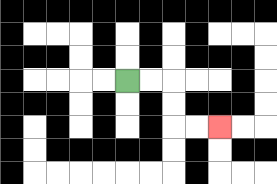{'start': '[5, 3]', 'end': '[9, 5]', 'path_directions': 'R,R,D,D,R,R', 'path_coordinates': '[[5, 3], [6, 3], [7, 3], [7, 4], [7, 5], [8, 5], [9, 5]]'}